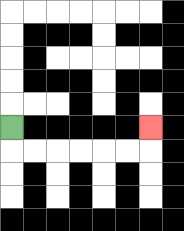{'start': '[0, 5]', 'end': '[6, 5]', 'path_directions': 'D,R,R,R,R,R,R,U', 'path_coordinates': '[[0, 5], [0, 6], [1, 6], [2, 6], [3, 6], [4, 6], [5, 6], [6, 6], [6, 5]]'}